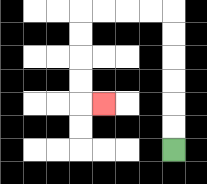{'start': '[7, 6]', 'end': '[4, 4]', 'path_directions': 'U,U,U,U,U,U,L,L,L,L,D,D,D,D,R', 'path_coordinates': '[[7, 6], [7, 5], [7, 4], [7, 3], [7, 2], [7, 1], [7, 0], [6, 0], [5, 0], [4, 0], [3, 0], [3, 1], [3, 2], [3, 3], [3, 4], [4, 4]]'}